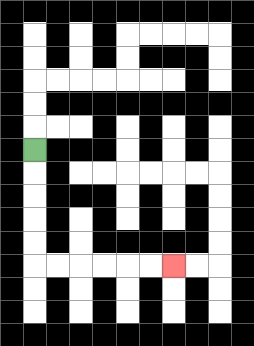{'start': '[1, 6]', 'end': '[7, 11]', 'path_directions': 'D,D,D,D,D,R,R,R,R,R,R', 'path_coordinates': '[[1, 6], [1, 7], [1, 8], [1, 9], [1, 10], [1, 11], [2, 11], [3, 11], [4, 11], [5, 11], [6, 11], [7, 11]]'}